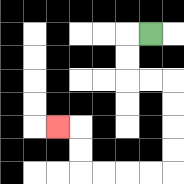{'start': '[6, 1]', 'end': '[2, 5]', 'path_directions': 'L,D,D,R,R,D,D,D,D,L,L,L,L,U,U,L', 'path_coordinates': '[[6, 1], [5, 1], [5, 2], [5, 3], [6, 3], [7, 3], [7, 4], [7, 5], [7, 6], [7, 7], [6, 7], [5, 7], [4, 7], [3, 7], [3, 6], [3, 5], [2, 5]]'}